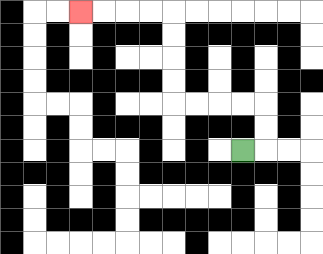{'start': '[10, 6]', 'end': '[3, 0]', 'path_directions': 'R,U,U,L,L,L,L,U,U,U,U,L,L,L,L', 'path_coordinates': '[[10, 6], [11, 6], [11, 5], [11, 4], [10, 4], [9, 4], [8, 4], [7, 4], [7, 3], [7, 2], [7, 1], [7, 0], [6, 0], [5, 0], [4, 0], [3, 0]]'}